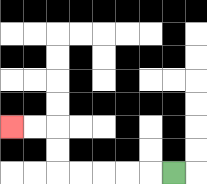{'start': '[7, 7]', 'end': '[0, 5]', 'path_directions': 'L,L,L,L,L,U,U,L,L', 'path_coordinates': '[[7, 7], [6, 7], [5, 7], [4, 7], [3, 7], [2, 7], [2, 6], [2, 5], [1, 5], [0, 5]]'}